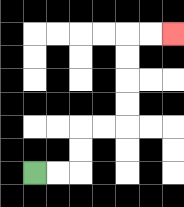{'start': '[1, 7]', 'end': '[7, 1]', 'path_directions': 'R,R,U,U,R,R,U,U,U,U,R,R', 'path_coordinates': '[[1, 7], [2, 7], [3, 7], [3, 6], [3, 5], [4, 5], [5, 5], [5, 4], [5, 3], [5, 2], [5, 1], [6, 1], [7, 1]]'}